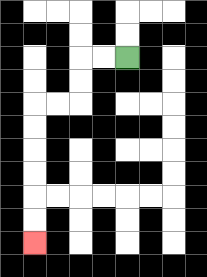{'start': '[5, 2]', 'end': '[1, 10]', 'path_directions': 'L,L,D,D,L,L,D,D,D,D,D,D', 'path_coordinates': '[[5, 2], [4, 2], [3, 2], [3, 3], [3, 4], [2, 4], [1, 4], [1, 5], [1, 6], [1, 7], [1, 8], [1, 9], [1, 10]]'}